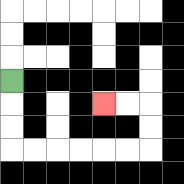{'start': '[0, 3]', 'end': '[4, 4]', 'path_directions': 'D,D,D,R,R,R,R,R,R,U,U,L,L', 'path_coordinates': '[[0, 3], [0, 4], [0, 5], [0, 6], [1, 6], [2, 6], [3, 6], [4, 6], [5, 6], [6, 6], [6, 5], [6, 4], [5, 4], [4, 4]]'}